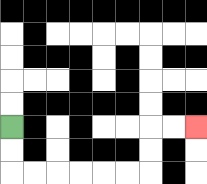{'start': '[0, 5]', 'end': '[8, 5]', 'path_directions': 'D,D,R,R,R,R,R,R,U,U,R,R', 'path_coordinates': '[[0, 5], [0, 6], [0, 7], [1, 7], [2, 7], [3, 7], [4, 7], [5, 7], [6, 7], [6, 6], [6, 5], [7, 5], [8, 5]]'}